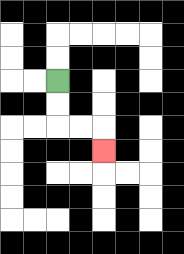{'start': '[2, 3]', 'end': '[4, 6]', 'path_directions': 'D,D,R,R,D', 'path_coordinates': '[[2, 3], [2, 4], [2, 5], [3, 5], [4, 5], [4, 6]]'}